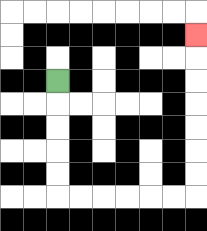{'start': '[2, 3]', 'end': '[8, 1]', 'path_directions': 'D,D,D,D,D,R,R,R,R,R,R,U,U,U,U,U,U,U', 'path_coordinates': '[[2, 3], [2, 4], [2, 5], [2, 6], [2, 7], [2, 8], [3, 8], [4, 8], [5, 8], [6, 8], [7, 8], [8, 8], [8, 7], [8, 6], [8, 5], [8, 4], [8, 3], [8, 2], [8, 1]]'}